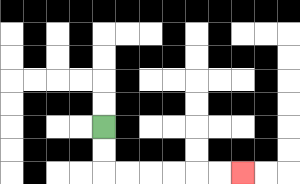{'start': '[4, 5]', 'end': '[10, 7]', 'path_directions': 'D,D,R,R,R,R,R,R', 'path_coordinates': '[[4, 5], [4, 6], [4, 7], [5, 7], [6, 7], [7, 7], [8, 7], [9, 7], [10, 7]]'}